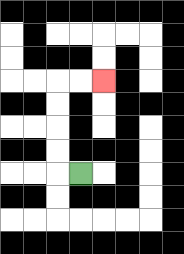{'start': '[3, 7]', 'end': '[4, 3]', 'path_directions': 'L,U,U,U,U,R,R', 'path_coordinates': '[[3, 7], [2, 7], [2, 6], [2, 5], [2, 4], [2, 3], [3, 3], [4, 3]]'}